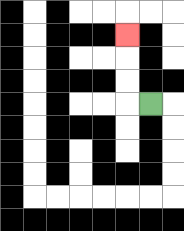{'start': '[6, 4]', 'end': '[5, 1]', 'path_directions': 'L,U,U,U', 'path_coordinates': '[[6, 4], [5, 4], [5, 3], [5, 2], [5, 1]]'}